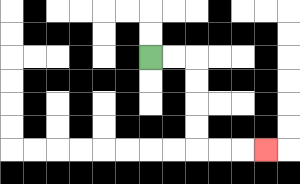{'start': '[6, 2]', 'end': '[11, 6]', 'path_directions': 'R,R,D,D,D,D,R,R,R', 'path_coordinates': '[[6, 2], [7, 2], [8, 2], [8, 3], [8, 4], [8, 5], [8, 6], [9, 6], [10, 6], [11, 6]]'}